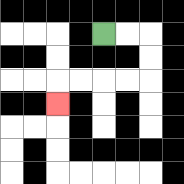{'start': '[4, 1]', 'end': '[2, 4]', 'path_directions': 'R,R,D,D,L,L,L,L,D', 'path_coordinates': '[[4, 1], [5, 1], [6, 1], [6, 2], [6, 3], [5, 3], [4, 3], [3, 3], [2, 3], [2, 4]]'}